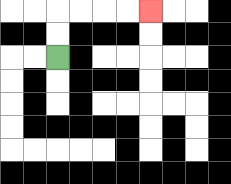{'start': '[2, 2]', 'end': '[6, 0]', 'path_directions': 'U,U,R,R,R,R', 'path_coordinates': '[[2, 2], [2, 1], [2, 0], [3, 0], [4, 0], [5, 0], [6, 0]]'}